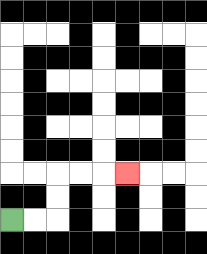{'start': '[0, 9]', 'end': '[5, 7]', 'path_directions': 'R,R,U,U,R,R,R', 'path_coordinates': '[[0, 9], [1, 9], [2, 9], [2, 8], [2, 7], [3, 7], [4, 7], [5, 7]]'}